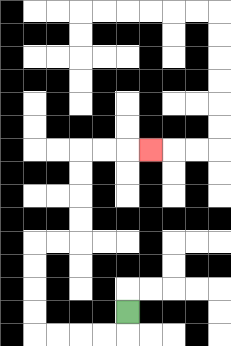{'start': '[5, 13]', 'end': '[6, 6]', 'path_directions': 'D,L,L,L,L,U,U,U,U,R,R,U,U,U,U,R,R,R', 'path_coordinates': '[[5, 13], [5, 14], [4, 14], [3, 14], [2, 14], [1, 14], [1, 13], [1, 12], [1, 11], [1, 10], [2, 10], [3, 10], [3, 9], [3, 8], [3, 7], [3, 6], [4, 6], [5, 6], [6, 6]]'}